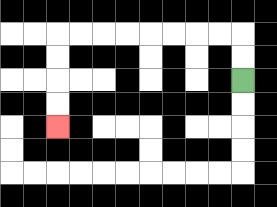{'start': '[10, 3]', 'end': '[2, 5]', 'path_directions': 'U,U,L,L,L,L,L,L,L,L,D,D,D,D', 'path_coordinates': '[[10, 3], [10, 2], [10, 1], [9, 1], [8, 1], [7, 1], [6, 1], [5, 1], [4, 1], [3, 1], [2, 1], [2, 2], [2, 3], [2, 4], [2, 5]]'}